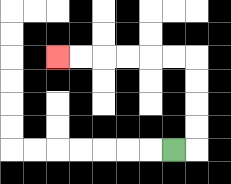{'start': '[7, 6]', 'end': '[2, 2]', 'path_directions': 'R,U,U,U,U,L,L,L,L,L,L', 'path_coordinates': '[[7, 6], [8, 6], [8, 5], [8, 4], [8, 3], [8, 2], [7, 2], [6, 2], [5, 2], [4, 2], [3, 2], [2, 2]]'}